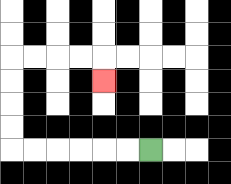{'start': '[6, 6]', 'end': '[4, 3]', 'path_directions': 'L,L,L,L,L,L,U,U,U,U,R,R,R,R,D', 'path_coordinates': '[[6, 6], [5, 6], [4, 6], [3, 6], [2, 6], [1, 6], [0, 6], [0, 5], [0, 4], [0, 3], [0, 2], [1, 2], [2, 2], [3, 2], [4, 2], [4, 3]]'}